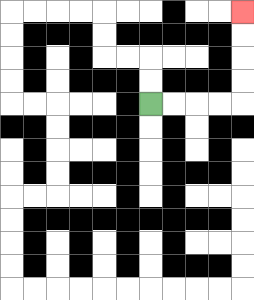{'start': '[6, 4]', 'end': '[10, 0]', 'path_directions': 'R,R,R,R,U,U,U,U', 'path_coordinates': '[[6, 4], [7, 4], [8, 4], [9, 4], [10, 4], [10, 3], [10, 2], [10, 1], [10, 0]]'}